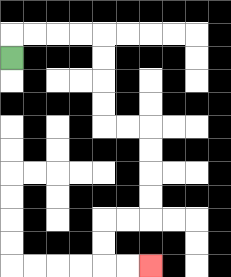{'start': '[0, 2]', 'end': '[6, 11]', 'path_directions': 'U,R,R,R,R,D,D,D,D,R,R,D,D,D,D,L,L,D,D,R,R', 'path_coordinates': '[[0, 2], [0, 1], [1, 1], [2, 1], [3, 1], [4, 1], [4, 2], [4, 3], [4, 4], [4, 5], [5, 5], [6, 5], [6, 6], [6, 7], [6, 8], [6, 9], [5, 9], [4, 9], [4, 10], [4, 11], [5, 11], [6, 11]]'}